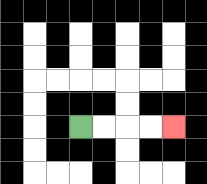{'start': '[3, 5]', 'end': '[7, 5]', 'path_directions': 'R,R,R,R', 'path_coordinates': '[[3, 5], [4, 5], [5, 5], [6, 5], [7, 5]]'}